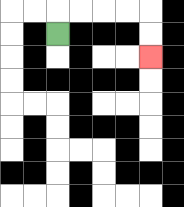{'start': '[2, 1]', 'end': '[6, 2]', 'path_directions': 'U,R,R,R,R,D,D', 'path_coordinates': '[[2, 1], [2, 0], [3, 0], [4, 0], [5, 0], [6, 0], [6, 1], [6, 2]]'}